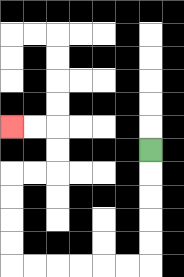{'start': '[6, 6]', 'end': '[0, 5]', 'path_directions': 'D,D,D,D,D,L,L,L,L,L,L,U,U,U,U,R,R,U,U,L,L', 'path_coordinates': '[[6, 6], [6, 7], [6, 8], [6, 9], [6, 10], [6, 11], [5, 11], [4, 11], [3, 11], [2, 11], [1, 11], [0, 11], [0, 10], [0, 9], [0, 8], [0, 7], [1, 7], [2, 7], [2, 6], [2, 5], [1, 5], [0, 5]]'}